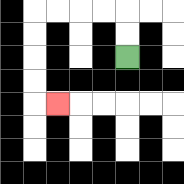{'start': '[5, 2]', 'end': '[2, 4]', 'path_directions': 'U,U,L,L,L,L,D,D,D,D,R', 'path_coordinates': '[[5, 2], [5, 1], [5, 0], [4, 0], [3, 0], [2, 0], [1, 0], [1, 1], [1, 2], [1, 3], [1, 4], [2, 4]]'}